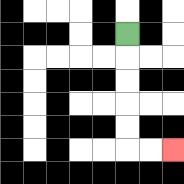{'start': '[5, 1]', 'end': '[7, 6]', 'path_directions': 'D,D,D,D,D,R,R', 'path_coordinates': '[[5, 1], [5, 2], [5, 3], [5, 4], [5, 5], [5, 6], [6, 6], [7, 6]]'}